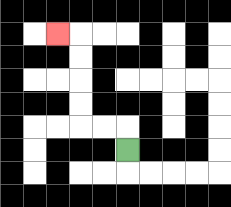{'start': '[5, 6]', 'end': '[2, 1]', 'path_directions': 'U,L,L,U,U,U,U,L', 'path_coordinates': '[[5, 6], [5, 5], [4, 5], [3, 5], [3, 4], [3, 3], [3, 2], [3, 1], [2, 1]]'}